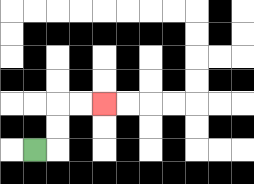{'start': '[1, 6]', 'end': '[4, 4]', 'path_directions': 'R,U,U,R,R', 'path_coordinates': '[[1, 6], [2, 6], [2, 5], [2, 4], [3, 4], [4, 4]]'}